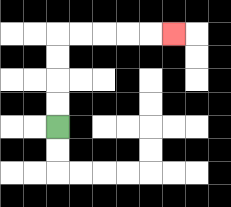{'start': '[2, 5]', 'end': '[7, 1]', 'path_directions': 'U,U,U,U,R,R,R,R,R', 'path_coordinates': '[[2, 5], [2, 4], [2, 3], [2, 2], [2, 1], [3, 1], [4, 1], [5, 1], [6, 1], [7, 1]]'}